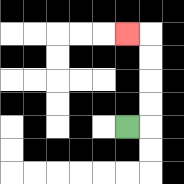{'start': '[5, 5]', 'end': '[5, 1]', 'path_directions': 'R,U,U,U,U,L', 'path_coordinates': '[[5, 5], [6, 5], [6, 4], [6, 3], [6, 2], [6, 1], [5, 1]]'}